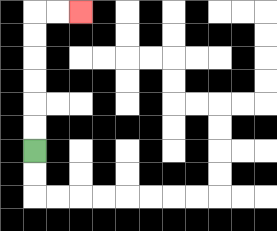{'start': '[1, 6]', 'end': '[3, 0]', 'path_directions': 'U,U,U,U,U,U,R,R', 'path_coordinates': '[[1, 6], [1, 5], [1, 4], [1, 3], [1, 2], [1, 1], [1, 0], [2, 0], [3, 0]]'}